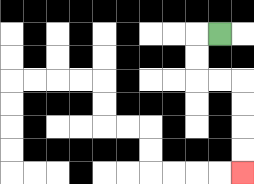{'start': '[9, 1]', 'end': '[10, 7]', 'path_directions': 'L,D,D,R,R,D,D,D,D', 'path_coordinates': '[[9, 1], [8, 1], [8, 2], [8, 3], [9, 3], [10, 3], [10, 4], [10, 5], [10, 6], [10, 7]]'}